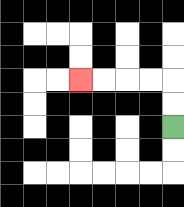{'start': '[7, 5]', 'end': '[3, 3]', 'path_directions': 'U,U,L,L,L,L', 'path_coordinates': '[[7, 5], [7, 4], [7, 3], [6, 3], [5, 3], [4, 3], [3, 3]]'}